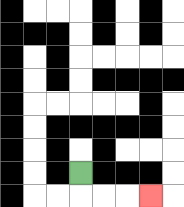{'start': '[3, 7]', 'end': '[6, 8]', 'path_directions': 'D,R,R,R', 'path_coordinates': '[[3, 7], [3, 8], [4, 8], [5, 8], [6, 8]]'}